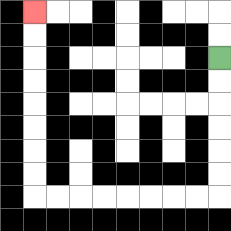{'start': '[9, 2]', 'end': '[1, 0]', 'path_directions': 'D,D,D,D,D,D,L,L,L,L,L,L,L,L,U,U,U,U,U,U,U,U', 'path_coordinates': '[[9, 2], [9, 3], [9, 4], [9, 5], [9, 6], [9, 7], [9, 8], [8, 8], [7, 8], [6, 8], [5, 8], [4, 8], [3, 8], [2, 8], [1, 8], [1, 7], [1, 6], [1, 5], [1, 4], [1, 3], [1, 2], [1, 1], [1, 0]]'}